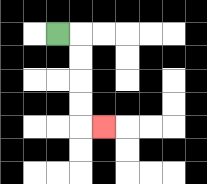{'start': '[2, 1]', 'end': '[4, 5]', 'path_directions': 'R,D,D,D,D,R', 'path_coordinates': '[[2, 1], [3, 1], [3, 2], [3, 3], [3, 4], [3, 5], [4, 5]]'}